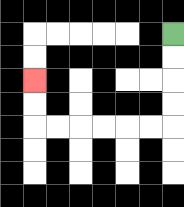{'start': '[7, 1]', 'end': '[1, 3]', 'path_directions': 'D,D,D,D,L,L,L,L,L,L,U,U', 'path_coordinates': '[[7, 1], [7, 2], [7, 3], [7, 4], [7, 5], [6, 5], [5, 5], [4, 5], [3, 5], [2, 5], [1, 5], [1, 4], [1, 3]]'}